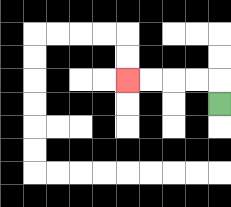{'start': '[9, 4]', 'end': '[5, 3]', 'path_directions': 'U,L,L,L,L', 'path_coordinates': '[[9, 4], [9, 3], [8, 3], [7, 3], [6, 3], [5, 3]]'}